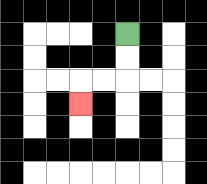{'start': '[5, 1]', 'end': '[3, 4]', 'path_directions': 'D,D,L,L,D', 'path_coordinates': '[[5, 1], [5, 2], [5, 3], [4, 3], [3, 3], [3, 4]]'}